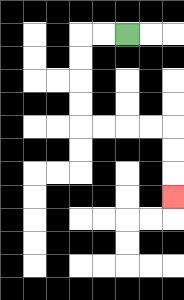{'start': '[5, 1]', 'end': '[7, 8]', 'path_directions': 'L,L,D,D,D,D,R,R,R,R,D,D,D', 'path_coordinates': '[[5, 1], [4, 1], [3, 1], [3, 2], [3, 3], [3, 4], [3, 5], [4, 5], [5, 5], [6, 5], [7, 5], [7, 6], [7, 7], [7, 8]]'}